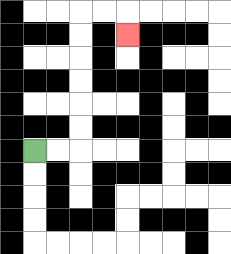{'start': '[1, 6]', 'end': '[5, 1]', 'path_directions': 'R,R,U,U,U,U,U,U,R,R,D', 'path_coordinates': '[[1, 6], [2, 6], [3, 6], [3, 5], [3, 4], [3, 3], [3, 2], [3, 1], [3, 0], [4, 0], [5, 0], [5, 1]]'}